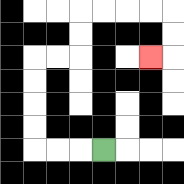{'start': '[4, 6]', 'end': '[6, 2]', 'path_directions': 'L,L,L,U,U,U,U,R,R,U,U,R,R,R,R,D,D,L', 'path_coordinates': '[[4, 6], [3, 6], [2, 6], [1, 6], [1, 5], [1, 4], [1, 3], [1, 2], [2, 2], [3, 2], [3, 1], [3, 0], [4, 0], [5, 0], [6, 0], [7, 0], [7, 1], [7, 2], [6, 2]]'}